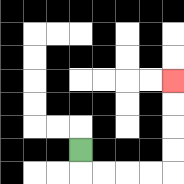{'start': '[3, 6]', 'end': '[7, 3]', 'path_directions': 'D,R,R,R,R,U,U,U,U', 'path_coordinates': '[[3, 6], [3, 7], [4, 7], [5, 7], [6, 7], [7, 7], [7, 6], [7, 5], [7, 4], [7, 3]]'}